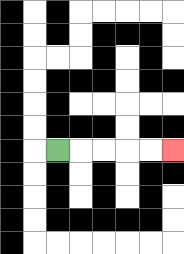{'start': '[2, 6]', 'end': '[7, 6]', 'path_directions': 'R,R,R,R,R', 'path_coordinates': '[[2, 6], [3, 6], [4, 6], [5, 6], [6, 6], [7, 6]]'}